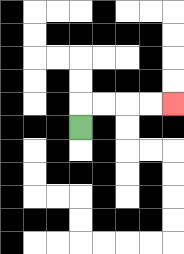{'start': '[3, 5]', 'end': '[7, 4]', 'path_directions': 'U,R,R,R,R', 'path_coordinates': '[[3, 5], [3, 4], [4, 4], [5, 4], [6, 4], [7, 4]]'}